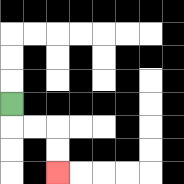{'start': '[0, 4]', 'end': '[2, 7]', 'path_directions': 'D,R,R,D,D', 'path_coordinates': '[[0, 4], [0, 5], [1, 5], [2, 5], [2, 6], [2, 7]]'}